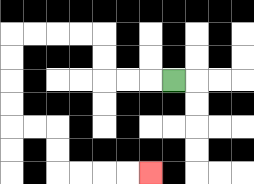{'start': '[7, 3]', 'end': '[6, 7]', 'path_directions': 'L,L,L,U,U,L,L,L,L,D,D,D,D,R,R,D,D,R,R,R,R', 'path_coordinates': '[[7, 3], [6, 3], [5, 3], [4, 3], [4, 2], [4, 1], [3, 1], [2, 1], [1, 1], [0, 1], [0, 2], [0, 3], [0, 4], [0, 5], [1, 5], [2, 5], [2, 6], [2, 7], [3, 7], [4, 7], [5, 7], [6, 7]]'}